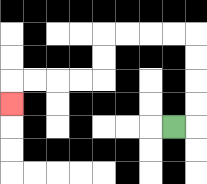{'start': '[7, 5]', 'end': '[0, 4]', 'path_directions': 'R,U,U,U,U,L,L,L,L,D,D,L,L,L,L,D', 'path_coordinates': '[[7, 5], [8, 5], [8, 4], [8, 3], [8, 2], [8, 1], [7, 1], [6, 1], [5, 1], [4, 1], [4, 2], [4, 3], [3, 3], [2, 3], [1, 3], [0, 3], [0, 4]]'}